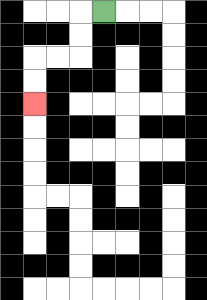{'start': '[4, 0]', 'end': '[1, 4]', 'path_directions': 'L,D,D,L,L,D,D', 'path_coordinates': '[[4, 0], [3, 0], [3, 1], [3, 2], [2, 2], [1, 2], [1, 3], [1, 4]]'}